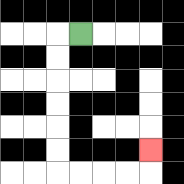{'start': '[3, 1]', 'end': '[6, 6]', 'path_directions': 'L,D,D,D,D,D,D,R,R,R,R,U', 'path_coordinates': '[[3, 1], [2, 1], [2, 2], [2, 3], [2, 4], [2, 5], [2, 6], [2, 7], [3, 7], [4, 7], [5, 7], [6, 7], [6, 6]]'}